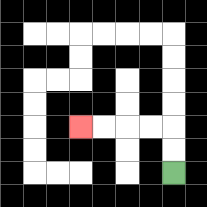{'start': '[7, 7]', 'end': '[3, 5]', 'path_directions': 'U,U,L,L,L,L', 'path_coordinates': '[[7, 7], [7, 6], [7, 5], [6, 5], [5, 5], [4, 5], [3, 5]]'}